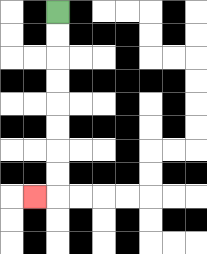{'start': '[2, 0]', 'end': '[1, 8]', 'path_directions': 'D,D,D,D,D,D,D,D,L', 'path_coordinates': '[[2, 0], [2, 1], [2, 2], [2, 3], [2, 4], [2, 5], [2, 6], [2, 7], [2, 8], [1, 8]]'}